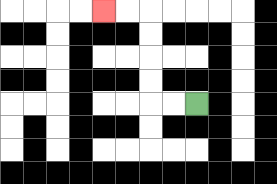{'start': '[8, 4]', 'end': '[4, 0]', 'path_directions': 'L,L,U,U,U,U,L,L', 'path_coordinates': '[[8, 4], [7, 4], [6, 4], [6, 3], [6, 2], [6, 1], [6, 0], [5, 0], [4, 0]]'}